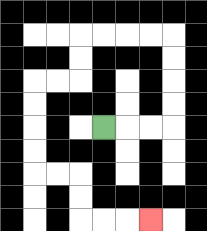{'start': '[4, 5]', 'end': '[6, 9]', 'path_directions': 'R,R,R,U,U,U,U,L,L,L,L,D,D,L,L,D,D,D,D,R,R,D,D,R,R,R', 'path_coordinates': '[[4, 5], [5, 5], [6, 5], [7, 5], [7, 4], [7, 3], [7, 2], [7, 1], [6, 1], [5, 1], [4, 1], [3, 1], [3, 2], [3, 3], [2, 3], [1, 3], [1, 4], [1, 5], [1, 6], [1, 7], [2, 7], [3, 7], [3, 8], [3, 9], [4, 9], [5, 9], [6, 9]]'}